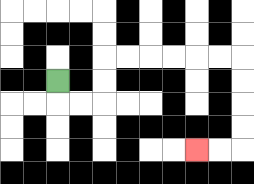{'start': '[2, 3]', 'end': '[8, 6]', 'path_directions': 'D,R,R,U,U,R,R,R,R,R,R,D,D,D,D,L,L', 'path_coordinates': '[[2, 3], [2, 4], [3, 4], [4, 4], [4, 3], [4, 2], [5, 2], [6, 2], [7, 2], [8, 2], [9, 2], [10, 2], [10, 3], [10, 4], [10, 5], [10, 6], [9, 6], [8, 6]]'}